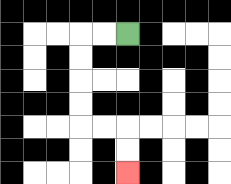{'start': '[5, 1]', 'end': '[5, 7]', 'path_directions': 'L,L,D,D,D,D,R,R,D,D', 'path_coordinates': '[[5, 1], [4, 1], [3, 1], [3, 2], [3, 3], [3, 4], [3, 5], [4, 5], [5, 5], [5, 6], [5, 7]]'}